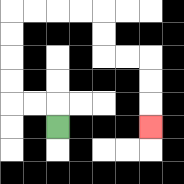{'start': '[2, 5]', 'end': '[6, 5]', 'path_directions': 'U,L,L,U,U,U,U,R,R,R,R,D,D,R,R,D,D,D', 'path_coordinates': '[[2, 5], [2, 4], [1, 4], [0, 4], [0, 3], [0, 2], [0, 1], [0, 0], [1, 0], [2, 0], [3, 0], [4, 0], [4, 1], [4, 2], [5, 2], [6, 2], [6, 3], [6, 4], [6, 5]]'}